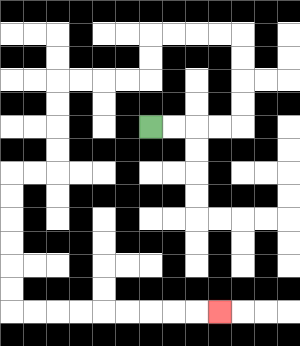{'start': '[6, 5]', 'end': '[9, 13]', 'path_directions': 'R,R,R,R,U,U,U,U,L,L,L,L,D,D,L,L,L,L,D,D,D,D,L,L,D,D,D,D,D,D,R,R,R,R,R,R,R,R,R', 'path_coordinates': '[[6, 5], [7, 5], [8, 5], [9, 5], [10, 5], [10, 4], [10, 3], [10, 2], [10, 1], [9, 1], [8, 1], [7, 1], [6, 1], [6, 2], [6, 3], [5, 3], [4, 3], [3, 3], [2, 3], [2, 4], [2, 5], [2, 6], [2, 7], [1, 7], [0, 7], [0, 8], [0, 9], [0, 10], [0, 11], [0, 12], [0, 13], [1, 13], [2, 13], [3, 13], [4, 13], [5, 13], [6, 13], [7, 13], [8, 13], [9, 13]]'}